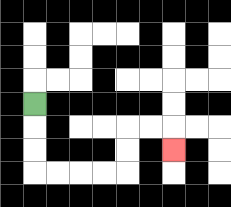{'start': '[1, 4]', 'end': '[7, 6]', 'path_directions': 'D,D,D,R,R,R,R,U,U,R,R,D', 'path_coordinates': '[[1, 4], [1, 5], [1, 6], [1, 7], [2, 7], [3, 7], [4, 7], [5, 7], [5, 6], [5, 5], [6, 5], [7, 5], [7, 6]]'}